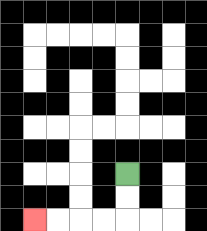{'start': '[5, 7]', 'end': '[1, 9]', 'path_directions': 'D,D,L,L,L,L', 'path_coordinates': '[[5, 7], [5, 8], [5, 9], [4, 9], [3, 9], [2, 9], [1, 9]]'}